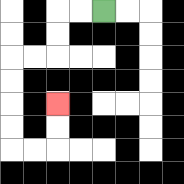{'start': '[4, 0]', 'end': '[2, 4]', 'path_directions': 'L,L,D,D,L,L,D,D,D,D,R,R,U,U', 'path_coordinates': '[[4, 0], [3, 0], [2, 0], [2, 1], [2, 2], [1, 2], [0, 2], [0, 3], [0, 4], [0, 5], [0, 6], [1, 6], [2, 6], [2, 5], [2, 4]]'}